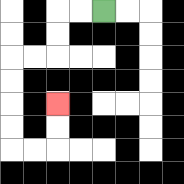{'start': '[4, 0]', 'end': '[2, 4]', 'path_directions': 'L,L,D,D,L,L,D,D,D,D,R,R,U,U', 'path_coordinates': '[[4, 0], [3, 0], [2, 0], [2, 1], [2, 2], [1, 2], [0, 2], [0, 3], [0, 4], [0, 5], [0, 6], [1, 6], [2, 6], [2, 5], [2, 4]]'}